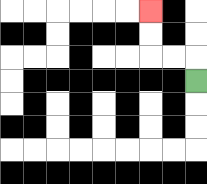{'start': '[8, 3]', 'end': '[6, 0]', 'path_directions': 'U,L,L,U,U', 'path_coordinates': '[[8, 3], [8, 2], [7, 2], [6, 2], [6, 1], [6, 0]]'}